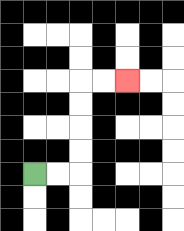{'start': '[1, 7]', 'end': '[5, 3]', 'path_directions': 'R,R,U,U,U,U,R,R', 'path_coordinates': '[[1, 7], [2, 7], [3, 7], [3, 6], [3, 5], [3, 4], [3, 3], [4, 3], [5, 3]]'}